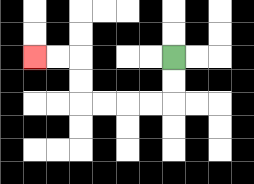{'start': '[7, 2]', 'end': '[1, 2]', 'path_directions': 'D,D,L,L,L,L,U,U,L,L', 'path_coordinates': '[[7, 2], [7, 3], [7, 4], [6, 4], [5, 4], [4, 4], [3, 4], [3, 3], [3, 2], [2, 2], [1, 2]]'}